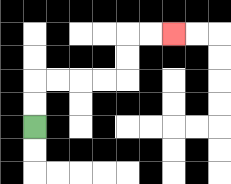{'start': '[1, 5]', 'end': '[7, 1]', 'path_directions': 'U,U,R,R,R,R,U,U,R,R', 'path_coordinates': '[[1, 5], [1, 4], [1, 3], [2, 3], [3, 3], [4, 3], [5, 3], [5, 2], [5, 1], [6, 1], [7, 1]]'}